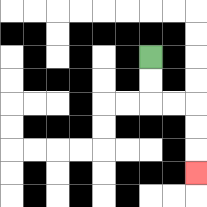{'start': '[6, 2]', 'end': '[8, 7]', 'path_directions': 'D,D,R,R,D,D,D', 'path_coordinates': '[[6, 2], [6, 3], [6, 4], [7, 4], [8, 4], [8, 5], [8, 6], [8, 7]]'}